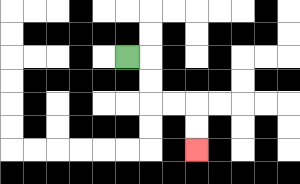{'start': '[5, 2]', 'end': '[8, 6]', 'path_directions': 'R,D,D,R,R,D,D', 'path_coordinates': '[[5, 2], [6, 2], [6, 3], [6, 4], [7, 4], [8, 4], [8, 5], [8, 6]]'}